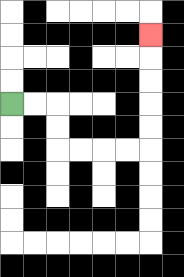{'start': '[0, 4]', 'end': '[6, 1]', 'path_directions': 'R,R,D,D,R,R,R,R,U,U,U,U,U', 'path_coordinates': '[[0, 4], [1, 4], [2, 4], [2, 5], [2, 6], [3, 6], [4, 6], [5, 6], [6, 6], [6, 5], [6, 4], [6, 3], [6, 2], [6, 1]]'}